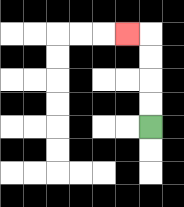{'start': '[6, 5]', 'end': '[5, 1]', 'path_directions': 'U,U,U,U,L', 'path_coordinates': '[[6, 5], [6, 4], [6, 3], [6, 2], [6, 1], [5, 1]]'}